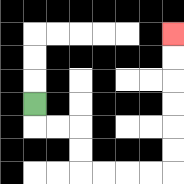{'start': '[1, 4]', 'end': '[7, 1]', 'path_directions': 'D,R,R,D,D,R,R,R,R,U,U,U,U,U,U', 'path_coordinates': '[[1, 4], [1, 5], [2, 5], [3, 5], [3, 6], [3, 7], [4, 7], [5, 7], [6, 7], [7, 7], [7, 6], [7, 5], [7, 4], [7, 3], [7, 2], [7, 1]]'}